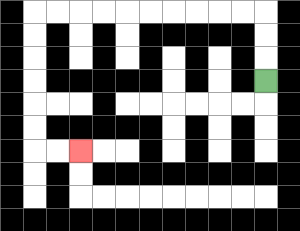{'start': '[11, 3]', 'end': '[3, 6]', 'path_directions': 'U,U,U,L,L,L,L,L,L,L,L,L,L,D,D,D,D,D,D,R,R', 'path_coordinates': '[[11, 3], [11, 2], [11, 1], [11, 0], [10, 0], [9, 0], [8, 0], [7, 0], [6, 0], [5, 0], [4, 0], [3, 0], [2, 0], [1, 0], [1, 1], [1, 2], [1, 3], [1, 4], [1, 5], [1, 6], [2, 6], [3, 6]]'}